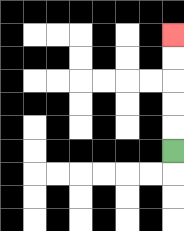{'start': '[7, 6]', 'end': '[7, 1]', 'path_directions': 'U,U,U,U,U', 'path_coordinates': '[[7, 6], [7, 5], [7, 4], [7, 3], [7, 2], [7, 1]]'}